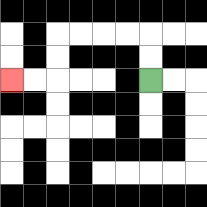{'start': '[6, 3]', 'end': '[0, 3]', 'path_directions': 'U,U,L,L,L,L,D,D,L,L', 'path_coordinates': '[[6, 3], [6, 2], [6, 1], [5, 1], [4, 1], [3, 1], [2, 1], [2, 2], [2, 3], [1, 3], [0, 3]]'}